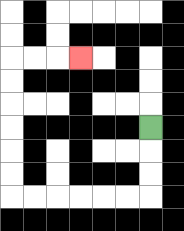{'start': '[6, 5]', 'end': '[3, 2]', 'path_directions': 'D,D,D,L,L,L,L,L,L,U,U,U,U,U,U,R,R,R', 'path_coordinates': '[[6, 5], [6, 6], [6, 7], [6, 8], [5, 8], [4, 8], [3, 8], [2, 8], [1, 8], [0, 8], [0, 7], [0, 6], [0, 5], [0, 4], [0, 3], [0, 2], [1, 2], [2, 2], [3, 2]]'}